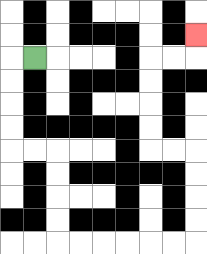{'start': '[1, 2]', 'end': '[8, 1]', 'path_directions': 'L,D,D,D,D,R,R,D,D,D,D,R,R,R,R,R,R,U,U,U,U,L,L,U,U,U,U,R,R,U', 'path_coordinates': '[[1, 2], [0, 2], [0, 3], [0, 4], [0, 5], [0, 6], [1, 6], [2, 6], [2, 7], [2, 8], [2, 9], [2, 10], [3, 10], [4, 10], [5, 10], [6, 10], [7, 10], [8, 10], [8, 9], [8, 8], [8, 7], [8, 6], [7, 6], [6, 6], [6, 5], [6, 4], [6, 3], [6, 2], [7, 2], [8, 2], [8, 1]]'}